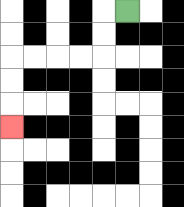{'start': '[5, 0]', 'end': '[0, 5]', 'path_directions': 'L,D,D,L,L,L,L,D,D,D', 'path_coordinates': '[[5, 0], [4, 0], [4, 1], [4, 2], [3, 2], [2, 2], [1, 2], [0, 2], [0, 3], [0, 4], [0, 5]]'}